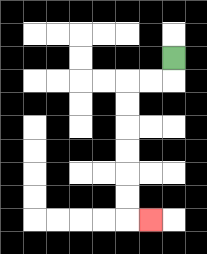{'start': '[7, 2]', 'end': '[6, 9]', 'path_directions': 'D,L,L,D,D,D,D,D,D,R', 'path_coordinates': '[[7, 2], [7, 3], [6, 3], [5, 3], [5, 4], [5, 5], [5, 6], [5, 7], [5, 8], [5, 9], [6, 9]]'}